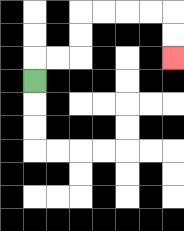{'start': '[1, 3]', 'end': '[7, 2]', 'path_directions': 'U,R,R,U,U,R,R,R,R,D,D', 'path_coordinates': '[[1, 3], [1, 2], [2, 2], [3, 2], [3, 1], [3, 0], [4, 0], [5, 0], [6, 0], [7, 0], [7, 1], [7, 2]]'}